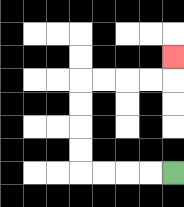{'start': '[7, 7]', 'end': '[7, 2]', 'path_directions': 'L,L,L,L,U,U,U,U,R,R,R,R,U', 'path_coordinates': '[[7, 7], [6, 7], [5, 7], [4, 7], [3, 7], [3, 6], [3, 5], [3, 4], [3, 3], [4, 3], [5, 3], [6, 3], [7, 3], [7, 2]]'}